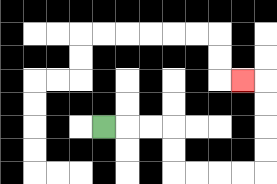{'start': '[4, 5]', 'end': '[10, 3]', 'path_directions': 'R,R,R,D,D,R,R,R,R,U,U,U,U,L', 'path_coordinates': '[[4, 5], [5, 5], [6, 5], [7, 5], [7, 6], [7, 7], [8, 7], [9, 7], [10, 7], [11, 7], [11, 6], [11, 5], [11, 4], [11, 3], [10, 3]]'}